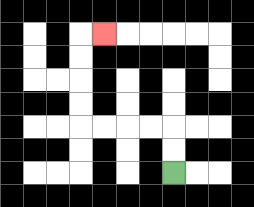{'start': '[7, 7]', 'end': '[4, 1]', 'path_directions': 'U,U,L,L,L,L,U,U,U,U,R', 'path_coordinates': '[[7, 7], [7, 6], [7, 5], [6, 5], [5, 5], [4, 5], [3, 5], [3, 4], [3, 3], [3, 2], [3, 1], [4, 1]]'}